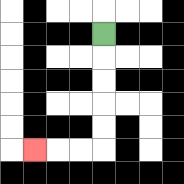{'start': '[4, 1]', 'end': '[1, 6]', 'path_directions': 'D,D,D,D,D,L,L,L', 'path_coordinates': '[[4, 1], [4, 2], [4, 3], [4, 4], [4, 5], [4, 6], [3, 6], [2, 6], [1, 6]]'}